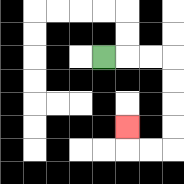{'start': '[4, 2]', 'end': '[5, 5]', 'path_directions': 'R,R,R,D,D,D,D,L,L,U', 'path_coordinates': '[[4, 2], [5, 2], [6, 2], [7, 2], [7, 3], [7, 4], [7, 5], [7, 6], [6, 6], [5, 6], [5, 5]]'}